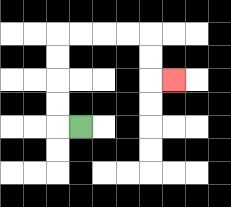{'start': '[3, 5]', 'end': '[7, 3]', 'path_directions': 'L,U,U,U,U,R,R,R,R,D,D,R', 'path_coordinates': '[[3, 5], [2, 5], [2, 4], [2, 3], [2, 2], [2, 1], [3, 1], [4, 1], [5, 1], [6, 1], [6, 2], [6, 3], [7, 3]]'}